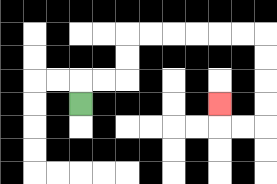{'start': '[3, 4]', 'end': '[9, 4]', 'path_directions': 'U,R,R,U,U,R,R,R,R,R,R,D,D,D,D,L,L,U', 'path_coordinates': '[[3, 4], [3, 3], [4, 3], [5, 3], [5, 2], [5, 1], [6, 1], [7, 1], [8, 1], [9, 1], [10, 1], [11, 1], [11, 2], [11, 3], [11, 4], [11, 5], [10, 5], [9, 5], [9, 4]]'}